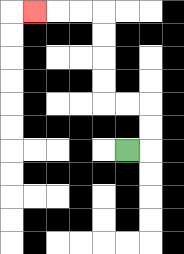{'start': '[5, 6]', 'end': '[1, 0]', 'path_directions': 'R,U,U,L,L,U,U,U,U,L,L,L', 'path_coordinates': '[[5, 6], [6, 6], [6, 5], [6, 4], [5, 4], [4, 4], [4, 3], [4, 2], [4, 1], [4, 0], [3, 0], [2, 0], [1, 0]]'}